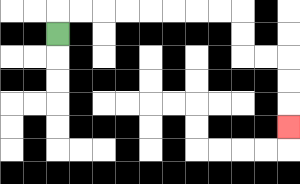{'start': '[2, 1]', 'end': '[12, 5]', 'path_directions': 'U,R,R,R,R,R,R,R,R,D,D,R,R,D,D,D', 'path_coordinates': '[[2, 1], [2, 0], [3, 0], [4, 0], [5, 0], [6, 0], [7, 0], [8, 0], [9, 0], [10, 0], [10, 1], [10, 2], [11, 2], [12, 2], [12, 3], [12, 4], [12, 5]]'}